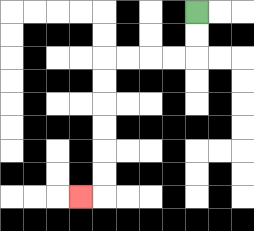{'start': '[8, 0]', 'end': '[3, 8]', 'path_directions': 'D,D,L,L,L,L,D,D,D,D,D,D,L', 'path_coordinates': '[[8, 0], [8, 1], [8, 2], [7, 2], [6, 2], [5, 2], [4, 2], [4, 3], [4, 4], [4, 5], [4, 6], [4, 7], [4, 8], [3, 8]]'}